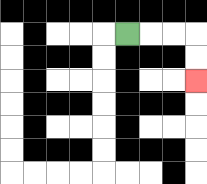{'start': '[5, 1]', 'end': '[8, 3]', 'path_directions': 'R,R,R,D,D', 'path_coordinates': '[[5, 1], [6, 1], [7, 1], [8, 1], [8, 2], [8, 3]]'}